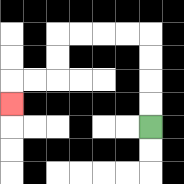{'start': '[6, 5]', 'end': '[0, 4]', 'path_directions': 'U,U,U,U,L,L,L,L,D,D,L,L,D', 'path_coordinates': '[[6, 5], [6, 4], [6, 3], [6, 2], [6, 1], [5, 1], [4, 1], [3, 1], [2, 1], [2, 2], [2, 3], [1, 3], [0, 3], [0, 4]]'}